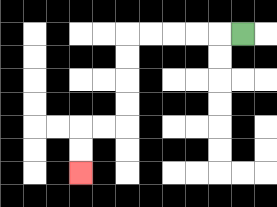{'start': '[10, 1]', 'end': '[3, 7]', 'path_directions': 'L,L,L,L,L,D,D,D,D,L,L,D,D', 'path_coordinates': '[[10, 1], [9, 1], [8, 1], [7, 1], [6, 1], [5, 1], [5, 2], [5, 3], [5, 4], [5, 5], [4, 5], [3, 5], [3, 6], [3, 7]]'}